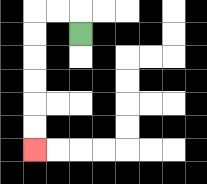{'start': '[3, 1]', 'end': '[1, 6]', 'path_directions': 'U,L,L,D,D,D,D,D,D', 'path_coordinates': '[[3, 1], [3, 0], [2, 0], [1, 0], [1, 1], [1, 2], [1, 3], [1, 4], [1, 5], [1, 6]]'}